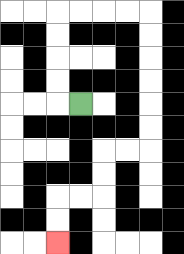{'start': '[3, 4]', 'end': '[2, 10]', 'path_directions': 'L,U,U,U,U,R,R,R,R,D,D,D,D,D,D,L,L,D,D,L,L,D,D', 'path_coordinates': '[[3, 4], [2, 4], [2, 3], [2, 2], [2, 1], [2, 0], [3, 0], [4, 0], [5, 0], [6, 0], [6, 1], [6, 2], [6, 3], [6, 4], [6, 5], [6, 6], [5, 6], [4, 6], [4, 7], [4, 8], [3, 8], [2, 8], [2, 9], [2, 10]]'}